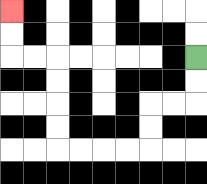{'start': '[8, 2]', 'end': '[0, 0]', 'path_directions': 'D,D,L,L,D,D,L,L,L,L,U,U,U,U,L,L,U,U', 'path_coordinates': '[[8, 2], [8, 3], [8, 4], [7, 4], [6, 4], [6, 5], [6, 6], [5, 6], [4, 6], [3, 6], [2, 6], [2, 5], [2, 4], [2, 3], [2, 2], [1, 2], [0, 2], [0, 1], [0, 0]]'}